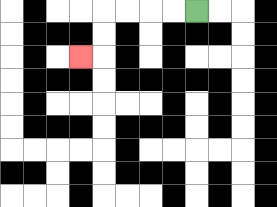{'start': '[8, 0]', 'end': '[3, 2]', 'path_directions': 'L,L,L,L,D,D,L', 'path_coordinates': '[[8, 0], [7, 0], [6, 0], [5, 0], [4, 0], [4, 1], [4, 2], [3, 2]]'}